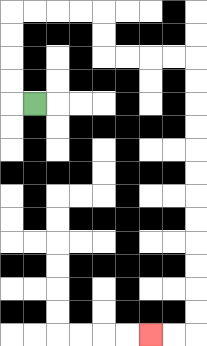{'start': '[1, 4]', 'end': '[6, 14]', 'path_directions': 'L,U,U,U,U,R,R,R,R,D,D,R,R,R,R,D,D,D,D,D,D,D,D,D,D,D,D,L,L', 'path_coordinates': '[[1, 4], [0, 4], [0, 3], [0, 2], [0, 1], [0, 0], [1, 0], [2, 0], [3, 0], [4, 0], [4, 1], [4, 2], [5, 2], [6, 2], [7, 2], [8, 2], [8, 3], [8, 4], [8, 5], [8, 6], [8, 7], [8, 8], [8, 9], [8, 10], [8, 11], [8, 12], [8, 13], [8, 14], [7, 14], [6, 14]]'}